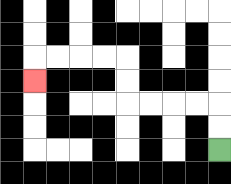{'start': '[9, 6]', 'end': '[1, 3]', 'path_directions': 'U,U,L,L,L,L,U,U,L,L,L,L,D', 'path_coordinates': '[[9, 6], [9, 5], [9, 4], [8, 4], [7, 4], [6, 4], [5, 4], [5, 3], [5, 2], [4, 2], [3, 2], [2, 2], [1, 2], [1, 3]]'}